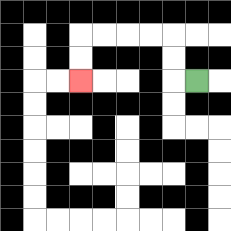{'start': '[8, 3]', 'end': '[3, 3]', 'path_directions': 'L,U,U,L,L,L,L,D,D', 'path_coordinates': '[[8, 3], [7, 3], [7, 2], [7, 1], [6, 1], [5, 1], [4, 1], [3, 1], [3, 2], [3, 3]]'}